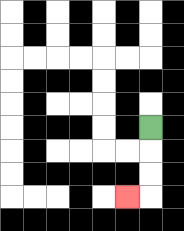{'start': '[6, 5]', 'end': '[5, 8]', 'path_directions': 'D,D,D,L', 'path_coordinates': '[[6, 5], [6, 6], [6, 7], [6, 8], [5, 8]]'}